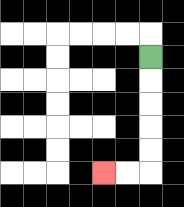{'start': '[6, 2]', 'end': '[4, 7]', 'path_directions': 'D,D,D,D,D,L,L', 'path_coordinates': '[[6, 2], [6, 3], [6, 4], [6, 5], [6, 6], [6, 7], [5, 7], [4, 7]]'}